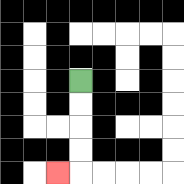{'start': '[3, 3]', 'end': '[2, 7]', 'path_directions': 'D,D,D,D,L', 'path_coordinates': '[[3, 3], [3, 4], [3, 5], [3, 6], [3, 7], [2, 7]]'}